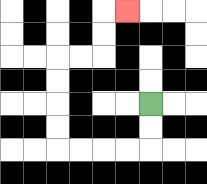{'start': '[6, 4]', 'end': '[5, 0]', 'path_directions': 'D,D,L,L,L,L,U,U,U,U,R,R,U,U,R', 'path_coordinates': '[[6, 4], [6, 5], [6, 6], [5, 6], [4, 6], [3, 6], [2, 6], [2, 5], [2, 4], [2, 3], [2, 2], [3, 2], [4, 2], [4, 1], [4, 0], [5, 0]]'}